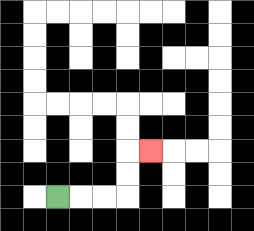{'start': '[2, 8]', 'end': '[6, 6]', 'path_directions': 'R,R,R,U,U,R', 'path_coordinates': '[[2, 8], [3, 8], [4, 8], [5, 8], [5, 7], [5, 6], [6, 6]]'}